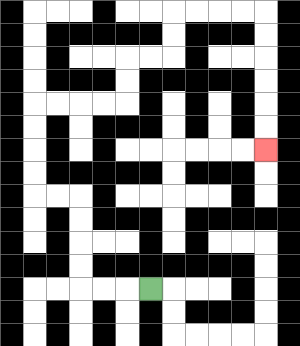{'start': '[6, 12]', 'end': '[11, 6]', 'path_directions': 'L,L,L,U,U,U,U,L,L,U,U,U,U,R,R,R,R,U,U,R,R,U,U,R,R,R,R,D,D,D,D,D,D', 'path_coordinates': '[[6, 12], [5, 12], [4, 12], [3, 12], [3, 11], [3, 10], [3, 9], [3, 8], [2, 8], [1, 8], [1, 7], [1, 6], [1, 5], [1, 4], [2, 4], [3, 4], [4, 4], [5, 4], [5, 3], [5, 2], [6, 2], [7, 2], [7, 1], [7, 0], [8, 0], [9, 0], [10, 0], [11, 0], [11, 1], [11, 2], [11, 3], [11, 4], [11, 5], [11, 6]]'}